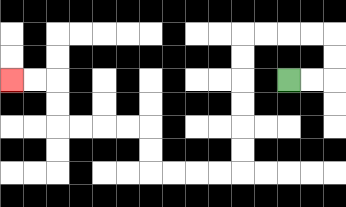{'start': '[12, 3]', 'end': '[0, 3]', 'path_directions': 'R,R,U,U,L,L,L,L,D,D,D,D,D,D,L,L,L,L,U,U,L,L,L,L,U,U,L,L', 'path_coordinates': '[[12, 3], [13, 3], [14, 3], [14, 2], [14, 1], [13, 1], [12, 1], [11, 1], [10, 1], [10, 2], [10, 3], [10, 4], [10, 5], [10, 6], [10, 7], [9, 7], [8, 7], [7, 7], [6, 7], [6, 6], [6, 5], [5, 5], [4, 5], [3, 5], [2, 5], [2, 4], [2, 3], [1, 3], [0, 3]]'}